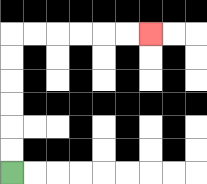{'start': '[0, 7]', 'end': '[6, 1]', 'path_directions': 'U,U,U,U,U,U,R,R,R,R,R,R', 'path_coordinates': '[[0, 7], [0, 6], [0, 5], [0, 4], [0, 3], [0, 2], [0, 1], [1, 1], [2, 1], [3, 1], [4, 1], [5, 1], [6, 1]]'}